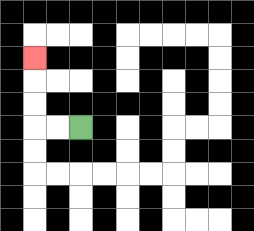{'start': '[3, 5]', 'end': '[1, 2]', 'path_directions': 'L,L,U,U,U', 'path_coordinates': '[[3, 5], [2, 5], [1, 5], [1, 4], [1, 3], [1, 2]]'}